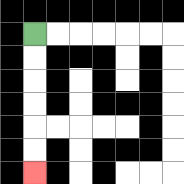{'start': '[1, 1]', 'end': '[1, 7]', 'path_directions': 'D,D,D,D,D,D', 'path_coordinates': '[[1, 1], [1, 2], [1, 3], [1, 4], [1, 5], [1, 6], [1, 7]]'}